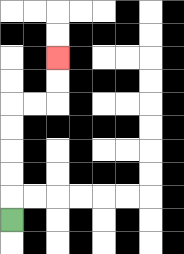{'start': '[0, 9]', 'end': '[2, 2]', 'path_directions': 'U,U,U,U,U,R,R,U,U', 'path_coordinates': '[[0, 9], [0, 8], [0, 7], [0, 6], [0, 5], [0, 4], [1, 4], [2, 4], [2, 3], [2, 2]]'}